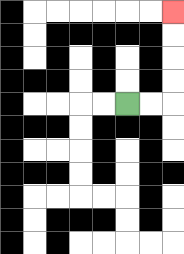{'start': '[5, 4]', 'end': '[7, 0]', 'path_directions': 'R,R,U,U,U,U', 'path_coordinates': '[[5, 4], [6, 4], [7, 4], [7, 3], [7, 2], [7, 1], [7, 0]]'}